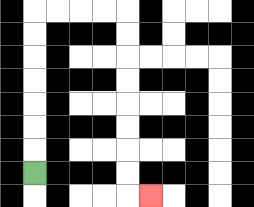{'start': '[1, 7]', 'end': '[6, 8]', 'path_directions': 'U,U,U,U,U,U,U,R,R,R,R,D,D,D,D,D,D,D,D,R', 'path_coordinates': '[[1, 7], [1, 6], [1, 5], [1, 4], [1, 3], [1, 2], [1, 1], [1, 0], [2, 0], [3, 0], [4, 0], [5, 0], [5, 1], [5, 2], [5, 3], [5, 4], [5, 5], [5, 6], [5, 7], [5, 8], [6, 8]]'}